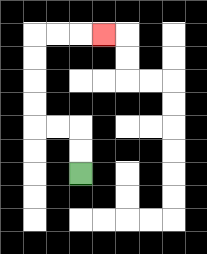{'start': '[3, 7]', 'end': '[4, 1]', 'path_directions': 'U,U,L,L,U,U,U,U,R,R,R', 'path_coordinates': '[[3, 7], [3, 6], [3, 5], [2, 5], [1, 5], [1, 4], [1, 3], [1, 2], [1, 1], [2, 1], [3, 1], [4, 1]]'}